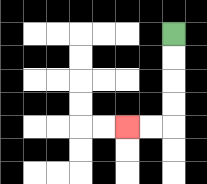{'start': '[7, 1]', 'end': '[5, 5]', 'path_directions': 'D,D,D,D,L,L', 'path_coordinates': '[[7, 1], [7, 2], [7, 3], [7, 4], [7, 5], [6, 5], [5, 5]]'}